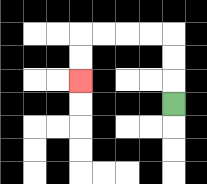{'start': '[7, 4]', 'end': '[3, 3]', 'path_directions': 'U,U,U,L,L,L,L,D,D', 'path_coordinates': '[[7, 4], [7, 3], [7, 2], [7, 1], [6, 1], [5, 1], [4, 1], [3, 1], [3, 2], [3, 3]]'}